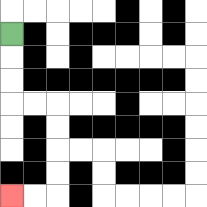{'start': '[0, 1]', 'end': '[0, 8]', 'path_directions': 'D,D,D,R,R,D,D,D,D,L,L', 'path_coordinates': '[[0, 1], [0, 2], [0, 3], [0, 4], [1, 4], [2, 4], [2, 5], [2, 6], [2, 7], [2, 8], [1, 8], [0, 8]]'}